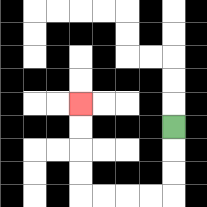{'start': '[7, 5]', 'end': '[3, 4]', 'path_directions': 'D,D,D,L,L,L,L,U,U,U,U', 'path_coordinates': '[[7, 5], [7, 6], [7, 7], [7, 8], [6, 8], [5, 8], [4, 8], [3, 8], [3, 7], [3, 6], [3, 5], [3, 4]]'}